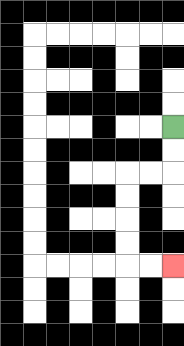{'start': '[7, 5]', 'end': '[7, 11]', 'path_directions': 'D,D,L,L,D,D,D,D,R,R', 'path_coordinates': '[[7, 5], [7, 6], [7, 7], [6, 7], [5, 7], [5, 8], [5, 9], [5, 10], [5, 11], [6, 11], [7, 11]]'}